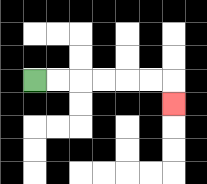{'start': '[1, 3]', 'end': '[7, 4]', 'path_directions': 'R,R,R,R,R,R,D', 'path_coordinates': '[[1, 3], [2, 3], [3, 3], [4, 3], [5, 3], [6, 3], [7, 3], [7, 4]]'}